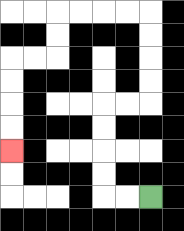{'start': '[6, 8]', 'end': '[0, 6]', 'path_directions': 'L,L,U,U,U,U,R,R,U,U,U,U,L,L,L,L,D,D,L,L,D,D,D,D', 'path_coordinates': '[[6, 8], [5, 8], [4, 8], [4, 7], [4, 6], [4, 5], [4, 4], [5, 4], [6, 4], [6, 3], [6, 2], [6, 1], [6, 0], [5, 0], [4, 0], [3, 0], [2, 0], [2, 1], [2, 2], [1, 2], [0, 2], [0, 3], [0, 4], [0, 5], [0, 6]]'}